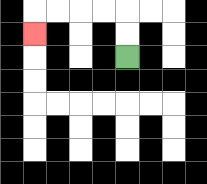{'start': '[5, 2]', 'end': '[1, 1]', 'path_directions': 'U,U,L,L,L,L,D', 'path_coordinates': '[[5, 2], [5, 1], [5, 0], [4, 0], [3, 0], [2, 0], [1, 0], [1, 1]]'}